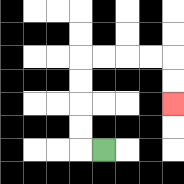{'start': '[4, 6]', 'end': '[7, 4]', 'path_directions': 'L,U,U,U,U,R,R,R,R,D,D', 'path_coordinates': '[[4, 6], [3, 6], [3, 5], [3, 4], [3, 3], [3, 2], [4, 2], [5, 2], [6, 2], [7, 2], [7, 3], [7, 4]]'}